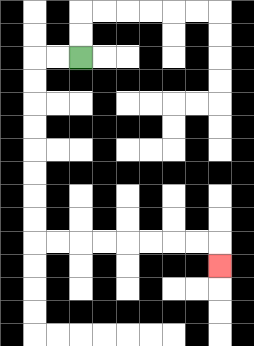{'start': '[3, 2]', 'end': '[9, 11]', 'path_directions': 'L,L,D,D,D,D,D,D,D,D,R,R,R,R,R,R,R,R,D', 'path_coordinates': '[[3, 2], [2, 2], [1, 2], [1, 3], [1, 4], [1, 5], [1, 6], [1, 7], [1, 8], [1, 9], [1, 10], [2, 10], [3, 10], [4, 10], [5, 10], [6, 10], [7, 10], [8, 10], [9, 10], [9, 11]]'}